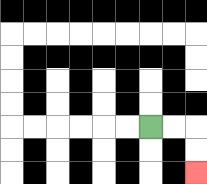{'start': '[6, 5]', 'end': '[8, 7]', 'path_directions': 'R,R,D,D', 'path_coordinates': '[[6, 5], [7, 5], [8, 5], [8, 6], [8, 7]]'}